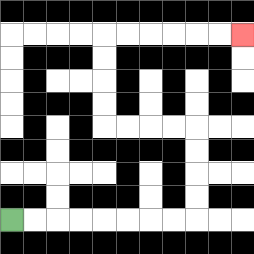{'start': '[0, 9]', 'end': '[10, 1]', 'path_directions': 'R,R,R,R,R,R,R,R,U,U,U,U,L,L,L,L,U,U,U,U,R,R,R,R,R,R', 'path_coordinates': '[[0, 9], [1, 9], [2, 9], [3, 9], [4, 9], [5, 9], [6, 9], [7, 9], [8, 9], [8, 8], [8, 7], [8, 6], [8, 5], [7, 5], [6, 5], [5, 5], [4, 5], [4, 4], [4, 3], [4, 2], [4, 1], [5, 1], [6, 1], [7, 1], [8, 1], [9, 1], [10, 1]]'}